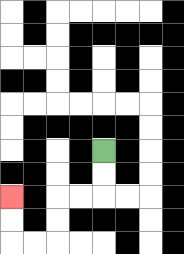{'start': '[4, 6]', 'end': '[0, 8]', 'path_directions': 'D,D,L,L,D,D,L,L,U,U', 'path_coordinates': '[[4, 6], [4, 7], [4, 8], [3, 8], [2, 8], [2, 9], [2, 10], [1, 10], [0, 10], [0, 9], [0, 8]]'}